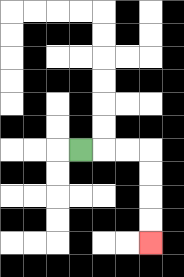{'start': '[3, 6]', 'end': '[6, 10]', 'path_directions': 'R,R,R,D,D,D,D', 'path_coordinates': '[[3, 6], [4, 6], [5, 6], [6, 6], [6, 7], [6, 8], [6, 9], [6, 10]]'}